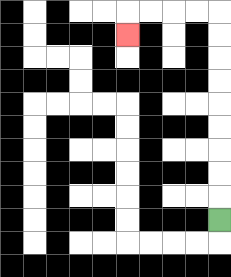{'start': '[9, 9]', 'end': '[5, 1]', 'path_directions': 'U,U,U,U,U,U,U,U,U,L,L,L,L,D', 'path_coordinates': '[[9, 9], [9, 8], [9, 7], [9, 6], [9, 5], [9, 4], [9, 3], [9, 2], [9, 1], [9, 0], [8, 0], [7, 0], [6, 0], [5, 0], [5, 1]]'}